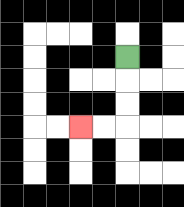{'start': '[5, 2]', 'end': '[3, 5]', 'path_directions': 'D,D,D,L,L', 'path_coordinates': '[[5, 2], [5, 3], [5, 4], [5, 5], [4, 5], [3, 5]]'}